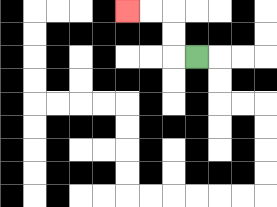{'start': '[8, 2]', 'end': '[5, 0]', 'path_directions': 'L,U,U,L,L', 'path_coordinates': '[[8, 2], [7, 2], [7, 1], [7, 0], [6, 0], [5, 0]]'}